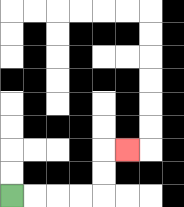{'start': '[0, 8]', 'end': '[5, 6]', 'path_directions': 'R,R,R,R,U,U,R', 'path_coordinates': '[[0, 8], [1, 8], [2, 8], [3, 8], [4, 8], [4, 7], [4, 6], [5, 6]]'}